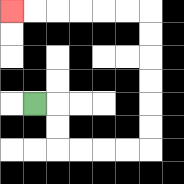{'start': '[1, 4]', 'end': '[0, 0]', 'path_directions': 'R,D,D,R,R,R,R,U,U,U,U,U,U,L,L,L,L,L,L', 'path_coordinates': '[[1, 4], [2, 4], [2, 5], [2, 6], [3, 6], [4, 6], [5, 6], [6, 6], [6, 5], [6, 4], [6, 3], [6, 2], [6, 1], [6, 0], [5, 0], [4, 0], [3, 0], [2, 0], [1, 0], [0, 0]]'}